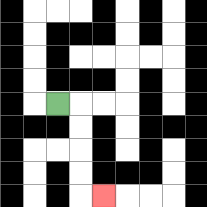{'start': '[2, 4]', 'end': '[4, 8]', 'path_directions': 'R,D,D,D,D,R', 'path_coordinates': '[[2, 4], [3, 4], [3, 5], [3, 6], [3, 7], [3, 8], [4, 8]]'}